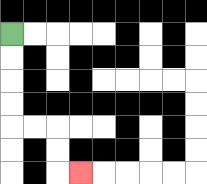{'start': '[0, 1]', 'end': '[3, 7]', 'path_directions': 'D,D,D,D,R,R,D,D,R', 'path_coordinates': '[[0, 1], [0, 2], [0, 3], [0, 4], [0, 5], [1, 5], [2, 5], [2, 6], [2, 7], [3, 7]]'}